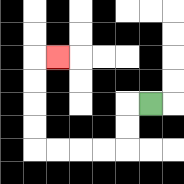{'start': '[6, 4]', 'end': '[2, 2]', 'path_directions': 'L,D,D,L,L,L,L,U,U,U,U,R', 'path_coordinates': '[[6, 4], [5, 4], [5, 5], [5, 6], [4, 6], [3, 6], [2, 6], [1, 6], [1, 5], [1, 4], [1, 3], [1, 2], [2, 2]]'}